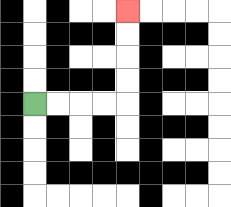{'start': '[1, 4]', 'end': '[5, 0]', 'path_directions': 'R,R,R,R,U,U,U,U', 'path_coordinates': '[[1, 4], [2, 4], [3, 4], [4, 4], [5, 4], [5, 3], [5, 2], [5, 1], [5, 0]]'}